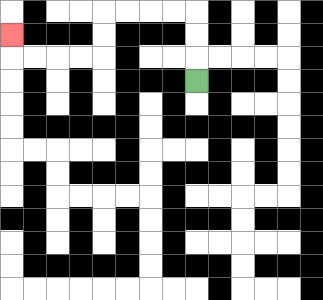{'start': '[8, 3]', 'end': '[0, 1]', 'path_directions': 'U,U,U,L,L,L,L,D,D,L,L,L,L,U', 'path_coordinates': '[[8, 3], [8, 2], [8, 1], [8, 0], [7, 0], [6, 0], [5, 0], [4, 0], [4, 1], [4, 2], [3, 2], [2, 2], [1, 2], [0, 2], [0, 1]]'}